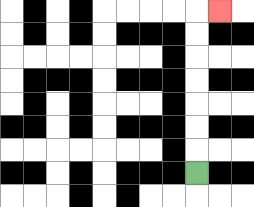{'start': '[8, 7]', 'end': '[9, 0]', 'path_directions': 'U,U,U,U,U,U,U,R', 'path_coordinates': '[[8, 7], [8, 6], [8, 5], [8, 4], [8, 3], [8, 2], [8, 1], [8, 0], [9, 0]]'}